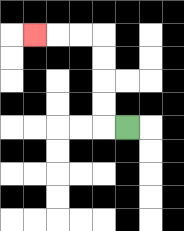{'start': '[5, 5]', 'end': '[1, 1]', 'path_directions': 'L,U,U,U,U,L,L,L', 'path_coordinates': '[[5, 5], [4, 5], [4, 4], [4, 3], [4, 2], [4, 1], [3, 1], [2, 1], [1, 1]]'}